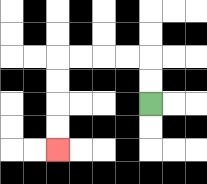{'start': '[6, 4]', 'end': '[2, 6]', 'path_directions': 'U,U,L,L,L,L,D,D,D,D', 'path_coordinates': '[[6, 4], [6, 3], [6, 2], [5, 2], [4, 2], [3, 2], [2, 2], [2, 3], [2, 4], [2, 5], [2, 6]]'}